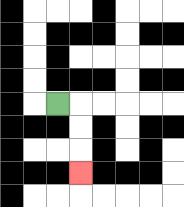{'start': '[2, 4]', 'end': '[3, 7]', 'path_directions': 'R,D,D,D', 'path_coordinates': '[[2, 4], [3, 4], [3, 5], [3, 6], [3, 7]]'}